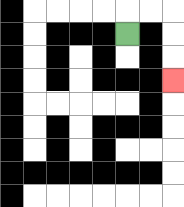{'start': '[5, 1]', 'end': '[7, 3]', 'path_directions': 'U,R,R,D,D,D', 'path_coordinates': '[[5, 1], [5, 0], [6, 0], [7, 0], [7, 1], [7, 2], [7, 3]]'}